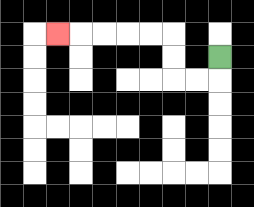{'start': '[9, 2]', 'end': '[2, 1]', 'path_directions': 'D,L,L,U,U,L,L,L,L,L', 'path_coordinates': '[[9, 2], [9, 3], [8, 3], [7, 3], [7, 2], [7, 1], [6, 1], [5, 1], [4, 1], [3, 1], [2, 1]]'}